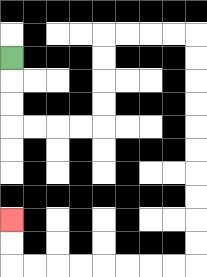{'start': '[0, 2]', 'end': '[0, 9]', 'path_directions': 'D,D,D,R,R,R,R,U,U,U,U,R,R,R,R,D,D,D,D,D,D,D,D,D,D,L,L,L,L,L,L,L,L,U,U', 'path_coordinates': '[[0, 2], [0, 3], [0, 4], [0, 5], [1, 5], [2, 5], [3, 5], [4, 5], [4, 4], [4, 3], [4, 2], [4, 1], [5, 1], [6, 1], [7, 1], [8, 1], [8, 2], [8, 3], [8, 4], [8, 5], [8, 6], [8, 7], [8, 8], [8, 9], [8, 10], [8, 11], [7, 11], [6, 11], [5, 11], [4, 11], [3, 11], [2, 11], [1, 11], [0, 11], [0, 10], [0, 9]]'}